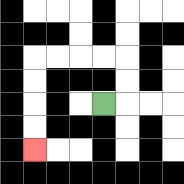{'start': '[4, 4]', 'end': '[1, 6]', 'path_directions': 'R,U,U,L,L,L,L,D,D,D,D', 'path_coordinates': '[[4, 4], [5, 4], [5, 3], [5, 2], [4, 2], [3, 2], [2, 2], [1, 2], [1, 3], [1, 4], [1, 5], [1, 6]]'}